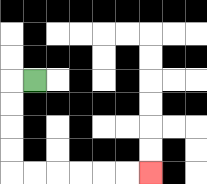{'start': '[1, 3]', 'end': '[6, 7]', 'path_directions': 'L,D,D,D,D,R,R,R,R,R,R', 'path_coordinates': '[[1, 3], [0, 3], [0, 4], [0, 5], [0, 6], [0, 7], [1, 7], [2, 7], [3, 7], [4, 7], [5, 7], [6, 7]]'}